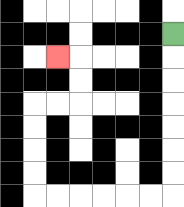{'start': '[7, 1]', 'end': '[2, 2]', 'path_directions': 'D,D,D,D,D,D,D,L,L,L,L,L,L,U,U,U,U,R,R,U,U,L', 'path_coordinates': '[[7, 1], [7, 2], [7, 3], [7, 4], [7, 5], [7, 6], [7, 7], [7, 8], [6, 8], [5, 8], [4, 8], [3, 8], [2, 8], [1, 8], [1, 7], [1, 6], [1, 5], [1, 4], [2, 4], [3, 4], [3, 3], [3, 2], [2, 2]]'}